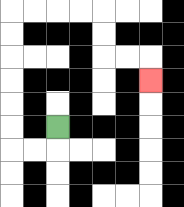{'start': '[2, 5]', 'end': '[6, 3]', 'path_directions': 'D,L,L,U,U,U,U,U,U,R,R,R,R,D,D,R,R,D', 'path_coordinates': '[[2, 5], [2, 6], [1, 6], [0, 6], [0, 5], [0, 4], [0, 3], [0, 2], [0, 1], [0, 0], [1, 0], [2, 0], [3, 0], [4, 0], [4, 1], [4, 2], [5, 2], [6, 2], [6, 3]]'}